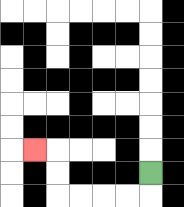{'start': '[6, 7]', 'end': '[1, 6]', 'path_directions': 'D,L,L,L,L,U,U,L', 'path_coordinates': '[[6, 7], [6, 8], [5, 8], [4, 8], [3, 8], [2, 8], [2, 7], [2, 6], [1, 6]]'}